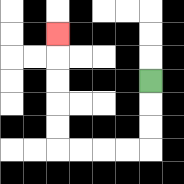{'start': '[6, 3]', 'end': '[2, 1]', 'path_directions': 'D,D,D,L,L,L,L,U,U,U,U,U', 'path_coordinates': '[[6, 3], [6, 4], [6, 5], [6, 6], [5, 6], [4, 6], [3, 6], [2, 6], [2, 5], [2, 4], [2, 3], [2, 2], [2, 1]]'}